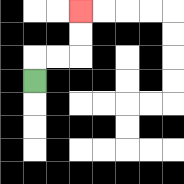{'start': '[1, 3]', 'end': '[3, 0]', 'path_directions': 'U,R,R,U,U', 'path_coordinates': '[[1, 3], [1, 2], [2, 2], [3, 2], [3, 1], [3, 0]]'}